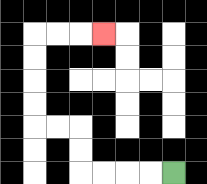{'start': '[7, 7]', 'end': '[4, 1]', 'path_directions': 'L,L,L,L,U,U,L,L,U,U,U,U,R,R,R', 'path_coordinates': '[[7, 7], [6, 7], [5, 7], [4, 7], [3, 7], [3, 6], [3, 5], [2, 5], [1, 5], [1, 4], [1, 3], [1, 2], [1, 1], [2, 1], [3, 1], [4, 1]]'}